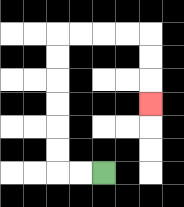{'start': '[4, 7]', 'end': '[6, 4]', 'path_directions': 'L,L,U,U,U,U,U,U,R,R,R,R,D,D,D', 'path_coordinates': '[[4, 7], [3, 7], [2, 7], [2, 6], [2, 5], [2, 4], [2, 3], [2, 2], [2, 1], [3, 1], [4, 1], [5, 1], [6, 1], [6, 2], [6, 3], [6, 4]]'}